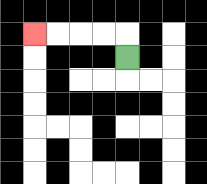{'start': '[5, 2]', 'end': '[1, 1]', 'path_directions': 'U,L,L,L,L', 'path_coordinates': '[[5, 2], [5, 1], [4, 1], [3, 1], [2, 1], [1, 1]]'}